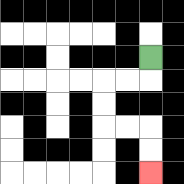{'start': '[6, 2]', 'end': '[6, 7]', 'path_directions': 'D,L,L,D,D,R,R,D,D', 'path_coordinates': '[[6, 2], [6, 3], [5, 3], [4, 3], [4, 4], [4, 5], [5, 5], [6, 5], [6, 6], [6, 7]]'}